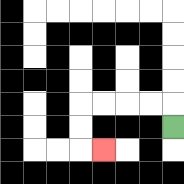{'start': '[7, 5]', 'end': '[4, 6]', 'path_directions': 'U,L,L,L,L,D,D,R', 'path_coordinates': '[[7, 5], [7, 4], [6, 4], [5, 4], [4, 4], [3, 4], [3, 5], [3, 6], [4, 6]]'}